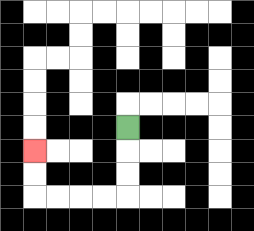{'start': '[5, 5]', 'end': '[1, 6]', 'path_directions': 'D,D,D,L,L,L,L,U,U', 'path_coordinates': '[[5, 5], [5, 6], [5, 7], [5, 8], [4, 8], [3, 8], [2, 8], [1, 8], [1, 7], [1, 6]]'}